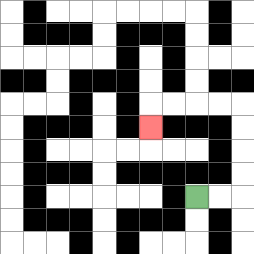{'start': '[8, 8]', 'end': '[6, 5]', 'path_directions': 'R,R,U,U,U,U,L,L,L,L,D', 'path_coordinates': '[[8, 8], [9, 8], [10, 8], [10, 7], [10, 6], [10, 5], [10, 4], [9, 4], [8, 4], [7, 4], [6, 4], [6, 5]]'}